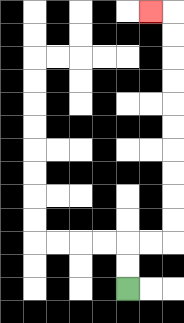{'start': '[5, 12]', 'end': '[6, 0]', 'path_directions': 'U,U,R,R,U,U,U,U,U,U,U,U,U,U,L', 'path_coordinates': '[[5, 12], [5, 11], [5, 10], [6, 10], [7, 10], [7, 9], [7, 8], [7, 7], [7, 6], [7, 5], [7, 4], [7, 3], [7, 2], [7, 1], [7, 0], [6, 0]]'}